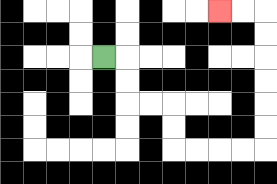{'start': '[4, 2]', 'end': '[9, 0]', 'path_directions': 'R,D,D,R,R,D,D,R,R,R,R,U,U,U,U,U,U,L,L', 'path_coordinates': '[[4, 2], [5, 2], [5, 3], [5, 4], [6, 4], [7, 4], [7, 5], [7, 6], [8, 6], [9, 6], [10, 6], [11, 6], [11, 5], [11, 4], [11, 3], [11, 2], [11, 1], [11, 0], [10, 0], [9, 0]]'}